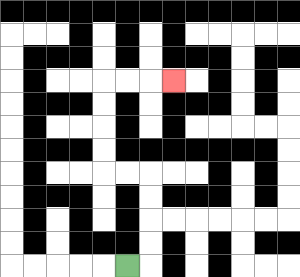{'start': '[5, 11]', 'end': '[7, 3]', 'path_directions': 'R,U,U,U,U,L,L,U,U,U,U,R,R,R', 'path_coordinates': '[[5, 11], [6, 11], [6, 10], [6, 9], [6, 8], [6, 7], [5, 7], [4, 7], [4, 6], [4, 5], [4, 4], [4, 3], [5, 3], [6, 3], [7, 3]]'}